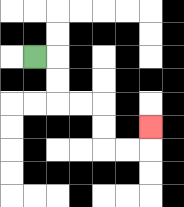{'start': '[1, 2]', 'end': '[6, 5]', 'path_directions': 'R,D,D,R,R,D,D,R,R,U', 'path_coordinates': '[[1, 2], [2, 2], [2, 3], [2, 4], [3, 4], [4, 4], [4, 5], [4, 6], [5, 6], [6, 6], [6, 5]]'}